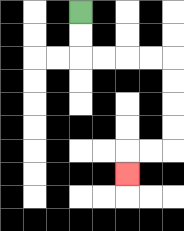{'start': '[3, 0]', 'end': '[5, 7]', 'path_directions': 'D,D,R,R,R,R,D,D,D,D,L,L,D', 'path_coordinates': '[[3, 0], [3, 1], [3, 2], [4, 2], [5, 2], [6, 2], [7, 2], [7, 3], [7, 4], [7, 5], [7, 6], [6, 6], [5, 6], [5, 7]]'}